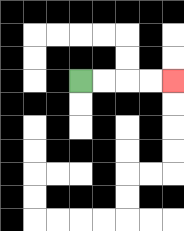{'start': '[3, 3]', 'end': '[7, 3]', 'path_directions': 'R,R,R,R', 'path_coordinates': '[[3, 3], [4, 3], [5, 3], [6, 3], [7, 3]]'}